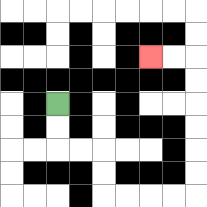{'start': '[2, 4]', 'end': '[6, 2]', 'path_directions': 'D,D,R,R,D,D,R,R,R,R,U,U,U,U,U,U,L,L', 'path_coordinates': '[[2, 4], [2, 5], [2, 6], [3, 6], [4, 6], [4, 7], [4, 8], [5, 8], [6, 8], [7, 8], [8, 8], [8, 7], [8, 6], [8, 5], [8, 4], [8, 3], [8, 2], [7, 2], [6, 2]]'}